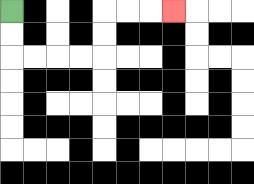{'start': '[0, 0]', 'end': '[7, 0]', 'path_directions': 'D,D,R,R,R,R,U,U,R,R,R', 'path_coordinates': '[[0, 0], [0, 1], [0, 2], [1, 2], [2, 2], [3, 2], [4, 2], [4, 1], [4, 0], [5, 0], [6, 0], [7, 0]]'}